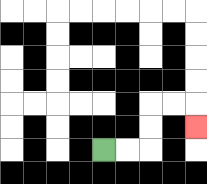{'start': '[4, 6]', 'end': '[8, 5]', 'path_directions': 'R,R,U,U,R,R,D', 'path_coordinates': '[[4, 6], [5, 6], [6, 6], [6, 5], [6, 4], [7, 4], [8, 4], [8, 5]]'}